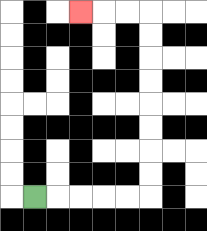{'start': '[1, 8]', 'end': '[3, 0]', 'path_directions': 'R,R,R,R,R,U,U,U,U,U,U,U,U,L,L,L', 'path_coordinates': '[[1, 8], [2, 8], [3, 8], [4, 8], [5, 8], [6, 8], [6, 7], [6, 6], [6, 5], [6, 4], [6, 3], [6, 2], [6, 1], [6, 0], [5, 0], [4, 0], [3, 0]]'}